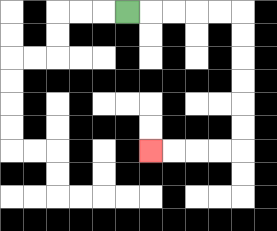{'start': '[5, 0]', 'end': '[6, 6]', 'path_directions': 'R,R,R,R,R,D,D,D,D,D,D,L,L,L,L', 'path_coordinates': '[[5, 0], [6, 0], [7, 0], [8, 0], [9, 0], [10, 0], [10, 1], [10, 2], [10, 3], [10, 4], [10, 5], [10, 6], [9, 6], [8, 6], [7, 6], [6, 6]]'}